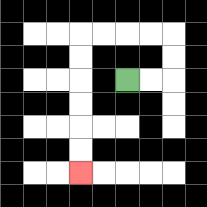{'start': '[5, 3]', 'end': '[3, 7]', 'path_directions': 'R,R,U,U,L,L,L,L,D,D,D,D,D,D', 'path_coordinates': '[[5, 3], [6, 3], [7, 3], [7, 2], [7, 1], [6, 1], [5, 1], [4, 1], [3, 1], [3, 2], [3, 3], [3, 4], [3, 5], [3, 6], [3, 7]]'}